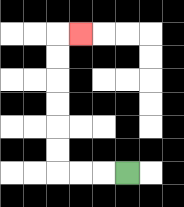{'start': '[5, 7]', 'end': '[3, 1]', 'path_directions': 'L,L,L,U,U,U,U,U,U,R', 'path_coordinates': '[[5, 7], [4, 7], [3, 7], [2, 7], [2, 6], [2, 5], [2, 4], [2, 3], [2, 2], [2, 1], [3, 1]]'}